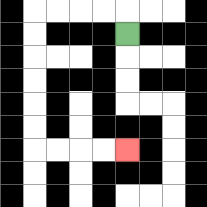{'start': '[5, 1]', 'end': '[5, 6]', 'path_directions': 'U,L,L,L,L,D,D,D,D,D,D,R,R,R,R', 'path_coordinates': '[[5, 1], [5, 0], [4, 0], [3, 0], [2, 0], [1, 0], [1, 1], [1, 2], [1, 3], [1, 4], [1, 5], [1, 6], [2, 6], [3, 6], [4, 6], [5, 6]]'}